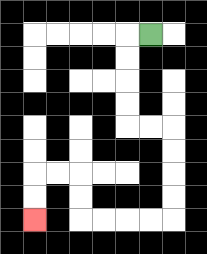{'start': '[6, 1]', 'end': '[1, 9]', 'path_directions': 'L,D,D,D,D,R,R,D,D,D,D,L,L,L,L,U,U,L,L,D,D', 'path_coordinates': '[[6, 1], [5, 1], [5, 2], [5, 3], [5, 4], [5, 5], [6, 5], [7, 5], [7, 6], [7, 7], [7, 8], [7, 9], [6, 9], [5, 9], [4, 9], [3, 9], [3, 8], [3, 7], [2, 7], [1, 7], [1, 8], [1, 9]]'}